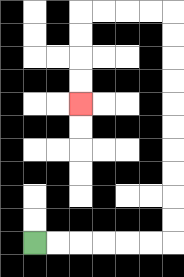{'start': '[1, 10]', 'end': '[3, 4]', 'path_directions': 'R,R,R,R,R,R,U,U,U,U,U,U,U,U,U,U,L,L,L,L,D,D,D,D', 'path_coordinates': '[[1, 10], [2, 10], [3, 10], [4, 10], [5, 10], [6, 10], [7, 10], [7, 9], [7, 8], [7, 7], [7, 6], [7, 5], [7, 4], [7, 3], [7, 2], [7, 1], [7, 0], [6, 0], [5, 0], [4, 0], [3, 0], [3, 1], [3, 2], [3, 3], [3, 4]]'}